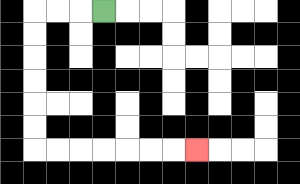{'start': '[4, 0]', 'end': '[8, 6]', 'path_directions': 'L,L,L,D,D,D,D,D,D,R,R,R,R,R,R,R', 'path_coordinates': '[[4, 0], [3, 0], [2, 0], [1, 0], [1, 1], [1, 2], [1, 3], [1, 4], [1, 5], [1, 6], [2, 6], [3, 6], [4, 6], [5, 6], [6, 6], [7, 6], [8, 6]]'}